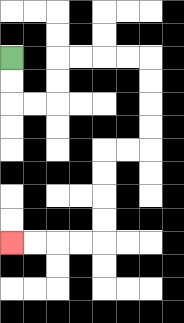{'start': '[0, 2]', 'end': '[0, 10]', 'path_directions': 'D,D,R,R,U,U,R,R,R,R,D,D,D,D,L,L,D,D,D,D,L,L,L,L', 'path_coordinates': '[[0, 2], [0, 3], [0, 4], [1, 4], [2, 4], [2, 3], [2, 2], [3, 2], [4, 2], [5, 2], [6, 2], [6, 3], [6, 4], [6, 5], [6, 6], [5, 6], [4, 6], [4, 7], [4, 8], [4, 9], [4, 10], [3, 10], [2, 10], [1, 10], [0, 10]]'}